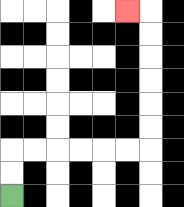{'start': '[0, 8]', 'end': '[5, 0]', 'path_directions': 'U,U,R,R,R,R,R,R,U,U,U,U,U,U,L', 'path_coordinates': '[[0, 8], [0, 7], [0, 6], [1, 6], [2, 6], [3, 6], [4, 6], [5, 6], [6, 6], [6, 5], [6, 4], [6, 3], [6, 2], [6, 1], [6, 0], [5, 0]]'}